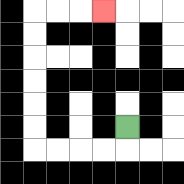{'start': '[5, 5]', 'end': '[4, 0]', 'path_directions': 'D,L,L,L,L,U,U,U,U,U,U,R,R,R', 'path_coordinates': '[[5, 5], [5, 6], [4, 6], [3, 6], [2, 6], [1, 6], [1, 5], [1, 4], [1, 3], [1, 2], [1, 1], [1, 0], [2, 0], [3, 0], [4, 0]]'}